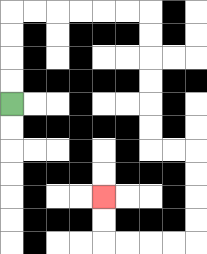{'start': '[0, 4]', 'end': '[4, 8]', 'path_directions': 'U,U,U,U,R,R,R,R,R,R,D,D,D,D,D,D,R,R,D,D,D,D,L,L,L,L,U,U', 'path_coordinates': '[[0, 4], [0, 3], [0, 2], [0, 1], [0, 0], [1, 0], [2, 0], [3, 0], [4, 0], [5, 0], [6, 0], [6, 1], [6, 2], [6, 3], [6, 4], [6, 5], [6, 6], [7, 6], [8, 6], [8, 7], [8, 8], [8, 9], [8, 10], [7, 10], [6, 10], [5, 10], [4, 10], [4, 9], [4, 8]]'}